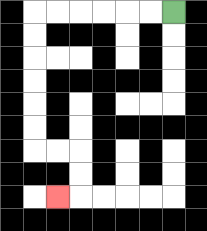{'start': '[7, 0]', 'end': '[2, 8]', 'path_directions': 'L,L,L,L,L,L,D,D,D,D,D,D,R,R,D,D,L', 'path_coordinates': '[[7, 0], [6, 0], [5, 0], [4, 0], [3, 0], [2, 0], [1, 0], [1, 1], [1, 2], [1, 3], [1, 4], [1, 5], [1, 6], [2, 6], [3, 6], [3, 7], [3, 8], [2, 8]]'}